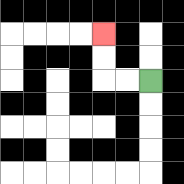{'start': '[6, 3]', 'end': '[4, 1]', 'path_directions': 'L,L,U,U', 'path_coordinates': '[[6, 3], [5, 3], [4, 3], [4, 2], [4, 1]]'}